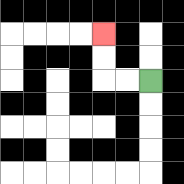{'start': '[6, 3]', 'end': '[4, 1]', 'path_directions': 'L,L,U,U', 'path_coordinates': '[[6, 3], [5, 3], [4, 3], [4, 2], [4, 1]]'}